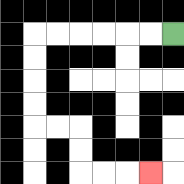{'start': '[7, 1]', 'end': '[6, 7]', 'path_directions': 'L,L,L,L,L,L,D,D,D,D,R,R,D,D,R,R,R', 'path_coordinates': '[[7, 1], [6, 1], [5, 1], [4, 1], [3, 1], [2, 1], [1, 1], [1, 2], [1, 3], [1, 4], [1, 5], [2, 5], [3, 5], [3, 6], [3, 7], [4, 7], [5, 7], [6, 7]]'}